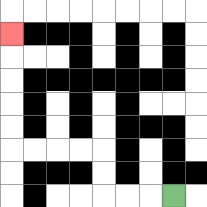{'start': '[7, 8]', 'end': '[0, 1]', 'path_directions': 'L,L,L,U,U,L,L,L,L,U,U,U,U,U', 'path_coordinates': '[[7, 8], [6, 8], [5, 8], [4, 8], [4, 7], [4, 6], [3, 6], [2, 6], [1, 6], [0, 6], [0, 5], [0, 4], [0, 3], [0, 2], [0, 1]]'}